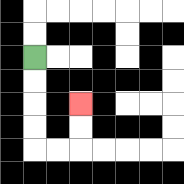{'start': '[1, 2]', 'end': '[3, 4]', 'path_directions': 'D,D,D,D,R,R,U,U', 'path_coordinates': '[[1, 2], [1, 3], [1, 4], [1, 5], [1, 6], [2, 6], [3, 6], [3, 5], [3, 4]]'}